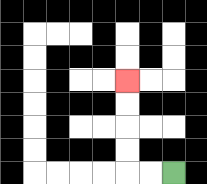{'start': '[7, 7]', 'end': '[5, 3]', 'path_directions': 'L,L,U,U,U,U', 'path_coordinates': '[[7, 7], [6, 7], [5, 7], [5, 6], [5, 5], [5, 4], [5, 3]]'}